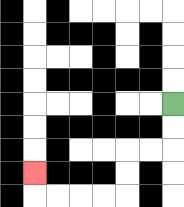{'start': '[7, 4]', 'end': '[1, 7]', 'path_directions': 'D,D,L,L,D,D,L,L,L,L,U', 'path_coordinates': '[[7, 4], [7, 5], [7, 6], [6, 6], [5, 6], [5, 7], [5, 8], [4, 8], [3, 8], [2, 8], [1, 8], [1, 7]]'}